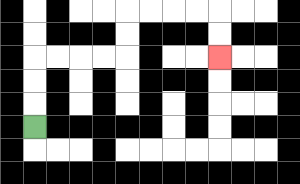{'start': '[1, 5]', 'end': '[9, 2]', 'path_directions': 'U,U,U,R,R,R,R,U,U,R,R,R,R,D,D', 'path_coordinates': '[[1, 5], [1, 4], [1, 3], [1, 2], [2, 2], [3, 2], [4, 2], [5, 2], [5, 1], [5, 0], [6, 0], [7, 0], [8, 0], [9, 0], [9, 1], [9, 2]]'}